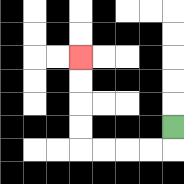{'start': '[7, 5]', 'end': '[3, 2]', 'path_directions': 'D,L,L,L,L,U,U,U,U', 'path_coordinates': '[[7, 5], [7, 6], [6, 6], [5, 6], [4, 6], [3, 6], [3, 5], [3, 4], [3, 3], [3, 2]]'}